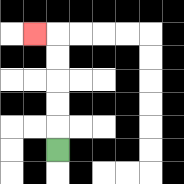{'start': '[2, 6]', 'end': '[1, 1]', 'path_directions': 'U,U,U,U,U,L', 'path_coordinates': '[[2, 6], [2, 5], [2, 4], [2, 3], [2, 2], [2, 1], [1, 1]]'}